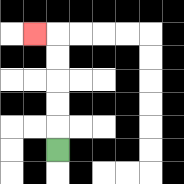{'start': '[2, 6]', 'end': '[1, 1]', 'path_directions': 'U,U,U,U,U,L', 'path_coordinates': '[[2, 6], [2, 5], [2, 4], [2, 3], [2, 2], [2, 1], [1, 1]]'}